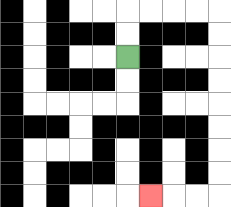{'start': '[5, 2]', 'end': '[6, 8]', 'path_directions': 'U,U,R,R,R,R,D,D,D,D,D,D,D,D,L,L,L', 'path_coordinates': '[[5, 2], [5, 1], [5, 0], [6, 0], [7, 0], [8, 0], [9, 0], [9, 1], [9, 2], [9, 3], [9, 4], [9, 5], [9, 6], [9, 7], [9, 8], [8, 8], [7, 8], [6, 8]]'}